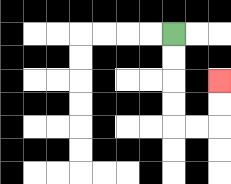{'start': '[7, 1]', 'end': '[9, 3]', 'path_directions': 'D,D,D,D,R,R,U,U', 'path_coordinates': '[[7, 1], [7, 2], [7, 3], [7, 4], [7, 5], [8, 5], [9, 5], [9, 4], [9, 3]]'}